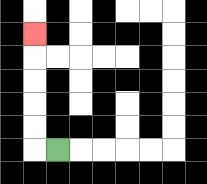{'start': '[2, 6]', 'end': '[1, 1]', 'path_directions': 'L,U,U,U,U,U', 'path_coordinates': '[[2, 6], [1, 6], [1, 5], [1, 4], [1, 3], [1, 2], [1, 1]]'}